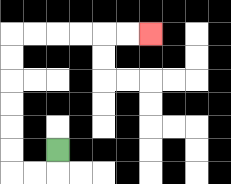{'start': '[2, 6]', 'end': '[6, 1]', 'path_directions': 'D,L,L,U,U,U,U,U,U,R,R,R,R,R,R', 'path_coordinates': '[[2, 6], [2, 7], [1, 7], [0, 7], [0, 6], [0, 5], [0, 4], [0, 3], [0, 2], [0, 1], [1, 1], [2, 1], [3, 1], [4, 1], [5, 1], [6, 1]]'}